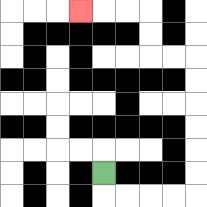{'start': '[4, 7]', 'end': '[3, 0]', 'path_directions': 'D,R,R,R,R,U,U,U,U,U,U,L,L,U,U,L,L,L', 'path_coordinates': '[[4, 7], [4, 8], [5, 8], [6, 8], [7, 8], [8, 8], [8, 7], [8, 6], [8, 5], [8, 4], [8, 3], [8, 2], [7, 2], [6, 2], [6, 1], [6, 0], [5, 0], [4, 0], [3, 0]]'}